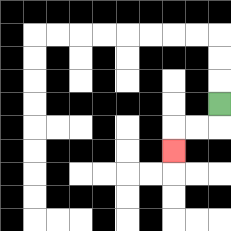{'start': '[9, 4]', 'end': '[7, 6]', 'path_directions': 'D,L,L,D', 'path_coordinates': '[[9, 4], [9, 5], [8, 5], [7, 5], [7, 6]]'}